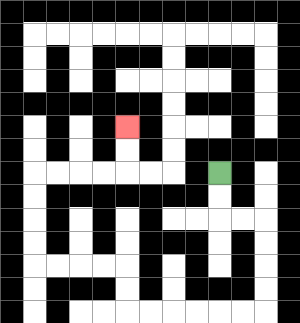{'start': '[9, 7]', 'end': '[5, 5]', 'path_directions': 'D,D,R,R,D,D,D,D,L,L,L,L,L,L,U,U,L,L,L,L,U,U,U,U,R,R,R,R,U,U', 'path_coordinates': '[[9, 7], [9, 8], [9, 9], [10, 9], [11, 9], [11, 10], [11, 11], [11, 12], [11, 13], [10, 13], [9, 13], [8, 13], [7, 13], [6, 13], [5, 13], [5, 12], [5, 11], [4, 11], [3, 11], [2, 11], [1, 11], [1, 10], [1, 9], [1, 8], [1, 7], [2, 7], [3, 7], [4, 7], [5, 7], [5, 6], [5, 5]]'}